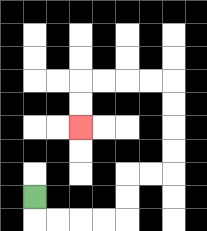{'start': '[1, 8]', 'end': '[3, 5]', 'path_directions': 'D,R,R,R,R,U,U,R,R,U,U,U,U,L,L,L,L,D,D', 'path_coordinates': '[[1, 8], [1, 9], [2, 9], [3, 9], [4, 9], [5, 9], [5, 8], [5, 7], [6, 7], [7, 7], [7, 6], [7, 5], [7, 4], [7, 3], [6, 3], [5, 3], [4, 3], [3, 3], [3, 4], [3, 5]]'}